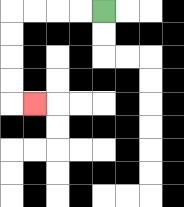{'start': '[4, 0]', 'end': '[1, 4]', 'path_directions': 'L,L,L,L,D,D,D,D,R', 'path_coordinates': '[[4, 0], [3, 0], [2, 0], [1, 0], [0, 0], [0, 1], [0, 2], [0, 3], [0, 4], [1, 4]]'}